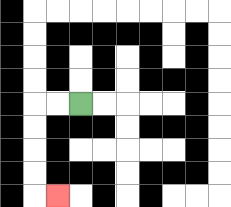{'start': '[3, 4]', 'end': '[2, 8]', 'path_directions': 'L,L,D,D,D,D,R', 'path_coordinates': '[[3, 4], [2, 4], [1, 4], [1, 5], [1, 6], [1, 7], [1, 8], [2, 8]]'}